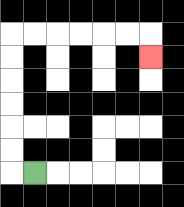{'start': '[1, 7]', 'end': '[6, 2]', 'path_directions': 'L,U,U,U,U,U,U,R,R,R,R,R,R,D', 'path_coordinates': '[[1, 7], [0, 7], [0, 6], [0, 5], [0, 4], [0, 3], [0, 2], [0, 1], [1, 1], [2, 1], [3, 1], [4, 1], [5, 1], [6, 1], [6, 2]]'}